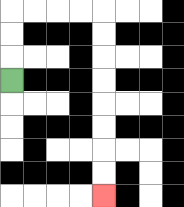{'start': '[0, 3]', 'end': '[4, 8]', 'path_directions': 'U,U,U,R,R,R,R,D,D,D,D,D,D,D,D', 'path_coordinates': '[[0, 3], [0, 2], [0, 1], [0, 0], [1, 0], [2, 0], [3, 0], [4, 0], [4, 1], [4, 2], [4, 3], [4, 4], [4, 5], [4, 6], [4, 7], [4, 8]]'}